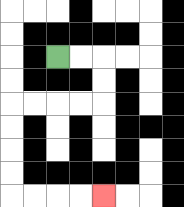{'start': '[2, 2]', 'end': '[4, 8]', 'path_directions': 'R,R,D,D,L,L,L,L,D,D,D,D,R,R,R,R', 'path_coordinates': '[[2, 2], [3, 2], [4, 2], [4, 3], [4, 4], [3, 4], [2, 4], [1, 4], [0, 4], [0, 5], [0, 6], [0, 7], [0, 8], [1, 8], [2, 8], [3, 8], [4, 8]]'}